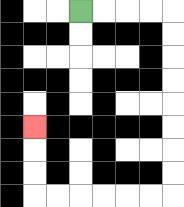{'start': '[3, 0]', 'end': '[1, 5]', 'path_directions': 'R,R,R,R,D,D,D,D,D,D,D,D,L,L,L,L,L,L,U,U,U', 'path_coordinates': '[[3, 0], [4, 0], [5, 0], [6, 0], [7, 0], [7, 1], [7, 2], [7, 3], [7, 4], [7, 5], [7, 6], [7, 7], [7, 8], [6, 8], [5, 8], [4, 8], [3, 8], [2, 8], [1, 8], [1, 7], [1, 6], [1, 5]]'}